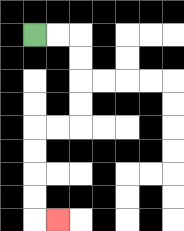{'start': '[1, 1]', 'end': '[2, 9]', 'path_directions': 'R,R,D,D,D,D,L,L,D,D,D,D,R', 'path_coordinates': '[[1, 1], [2, 1], [3, 1], [3, 2], [3, 3], [3, 4], [3, 5], [2, 5], [1, 5], [1, 6], [1, 7], [1, 8], [1, 9], [2, 9]]'}